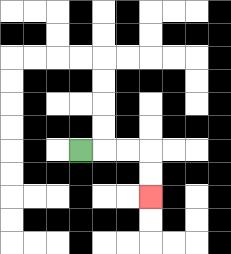{'start': '[3, 6]', 'end': '[6, 8]', 'path_directions': 'R,R,R,D,D', 'path_coordinates': '[[3, 6], [4, 6], [5, 6], [6, 6], [6, 7], [6, 8]]'}